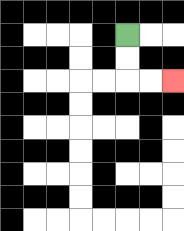{'start': '[5, 1]', 'end': '[7, 3]', 'path_directions': 'D,D,R,R', 'path_coordinates': '[[5, 1], [5, 2], [5, 3], [6, 3], [7, 3]]'}